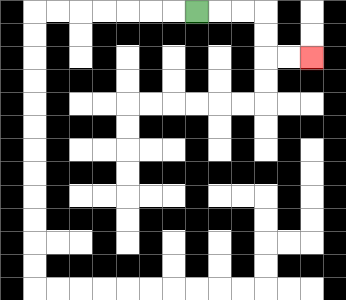{'start': '[8, 0]', 'end': '[13, 2]', 'path_directions': 'R,R,R,D,D,R,R', 'path_coordinates': '[[8, 0], [9, 0], [10, 0], [11, 0], [11, 1], [11, 2], [12, 2], [13, 2]]'}